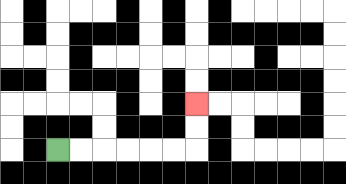{'start': '[2, 6]', 'end': '[8, 4]', 'path_directions': 'R,R,R,R,R,R,U,U', 'path_coordinates': '[[2, 6], [3, 6], [4, 6], [5, 6], [6, 6], [7, 6], [8, 6], [8, 5], [8, 4]]'}